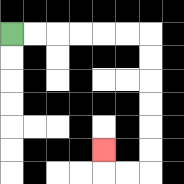{'start': '[0, 1]', 'end': '[4, 6]', 'path_directions': 'R,R,R,R,R,R,D,D,D,D,D,D,L,L,U', 'path_coordinates': '[[0, 1], [1, 1], [2, 1], [3, 1], [4, 1], [5, 1], [6, 1], [6, 2], [6, 3], [6, 4], [6, 5], [6, 6], [6, 7], [5, 7], [4, 7], [4, 6]]'}